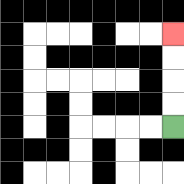{'start': '[7, 5]', 'end': '[7, 1]', 'path_directions': 'U,U,U,U', 'path_coordinates': '[[7, 5], [7, 4], [7, 3], [7, 2], [7, 1]]'}